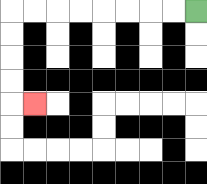{'start': '[8, 0]', 'end': '[1, 4]', 'path_directions': 'L,L,L,L,L,L,L,L,D,D,D,D,R', 'path_coordinates': '[[8, 0], [7, 0], [6, 0], [5, 0], [4, 0], [3, 0], [2, 0], [1, 0], [0, 0], [0, 1], [0, 2], [0, 3], [0, 4], [1, 4]]'}